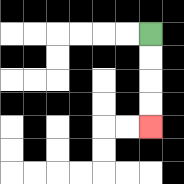{'start': '[6, 1]', 'end': '[6, 5]', 'path_directions': 'D,D,D,D', 'path_coordinates': '[[6, 1], [6, 2], [6, 3], [6, 4], [6, 5]]'}